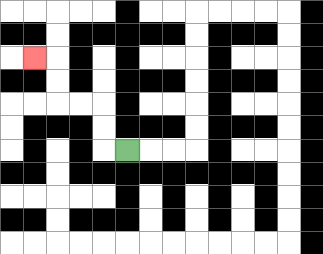{'start': '[5, 6]', 'end': '[1, 2]', 'path_directions': 'L,U,U,L,L,U,U,L', 'path_coordinates': '[[5, 6], [4, 6], [4, 5], [4, 4], [3, 4], [2, 4], [2, 3], [2, 2], [1, 2]]'}